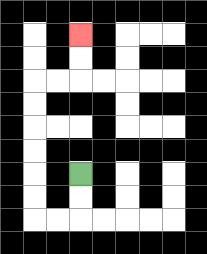{'start': '[3, 7]', 'end': '[3, 1]', 'path_directions': 'D,D,L,L,U,U,U,U,U,U,R,R,U,U', 'path_coordinates': '[[3, 7], [3, 8], [3, 9], [2, 9], [1, 9], [1, 8], [1, 7], [1, 6], [1, 5], [1, 4], [1, 3], [2, 3], [3, 3], [3, 2], [3, 1]]'}